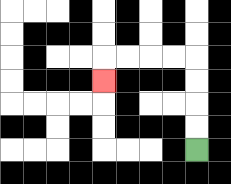{'start': '[8, 6]', 'end': '[4, 3]', 'path_directions': 'U,U,U,U,L,L,L,L,D', 'path_coordinates': '[[8, 6], [8, 5], [8, 4], [8, 3], [8, 2], [7, 2], [6, 2], [5, 2], [4, 2], [4, 3]]'}